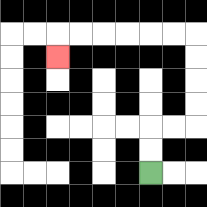{'start': '[6, 7]', 'end': '[2, 2]', 'path_directions': 'U,U,R,R,U,U,U,U,L,L,L,L,L,L,D', 'path_coordinates': '[[6, 7], [6, 6], [6, 5], [7, 5], [8, 5], [8, 4], [8, 3], [8, 2], [8, 1], [7, 1], [6, 1], [5, 1], [4, 1], [3, 1], [2, 1], [2, 2]]'}